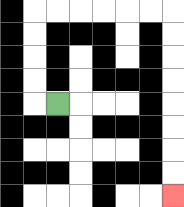{'start': '[2, 4]', 'end': '[7, 8]', 'path_directions': 'L,U,U,U,U,R,R,R,R,R,R,D,D,D,D,D,D,D,D', 'path_coordinates': '[[2, 4], [1, 4], [1, 3], [1, 2], [1, 1], [1, 0], [2, 0], [3, 0], [4, 0], [5, 0], [6, 0], [7, 0], [7, 1], [7, 2], [7, 3], [7, 4], [7, 5], [7, 6], [7, 7], [7, 8]]'}